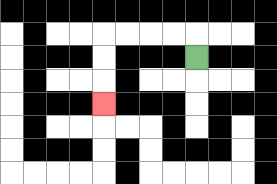{'start': '[8, 2]', 'end': '[4, 4]', 'path_directions': 'U,L,L,L,L,D,D,D', 'path_coordinates': '[[8, 2], [8, 1], [7, 1], [6, 1], [5, 1], [4, 1], [4, 2], [4, 3], [4, 4]]'}